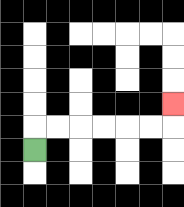{'start': '[1, 6]', 'end': '[7, 4]', 'path_directions': 'U,R,R,R,R,R,R,U', 'path_coordinates': '[[1, 6], [1, 5], [2, 5], [3, 5], [4, 5], [5, 5], [6, 5], [7, 5], [7, 4]]'}